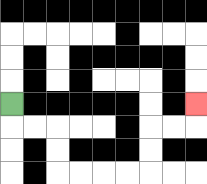{'start': '[0, 4]', 'end': '[8, 4]', 'path_directions': 'D,R,R,D,D,R,R,R,R,U,U,R,R,U', 'path_coordinates': '[[0, 4], [0, 5], [1, 5], [2, 5], [2, 6], [2, 7], [3, 7], [4, 7], [5, 7], [6, 7], [6, 6], [6, 5], [7, 5], [8, 5], [8, 4]]'}